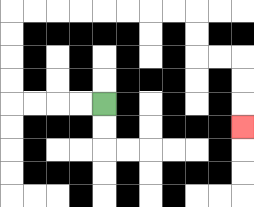{'start': '[4, 4]', 'end': '[10, 5]', 'path_directions': 'L,L,L,L,U,U,U,U,R,R,R,R,R,R,R,R,D,D,R,R,D,D,D', 'path_coordinates': '[[4, 4], [3, 4], [2, 4], [1, 4], [0, 4], [0, 3], [0, 2], [0, 1], [0, 0], [1, 0], [2, 0], [3, 0], [4, 0], [5, 0], [6, 0], [7, 0], [8, 0], [8, 1], [8, 2], [9, 2], [10, 2], [10, 3], [10, 4], [10, 5]]'}